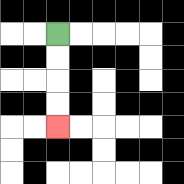{'start': '[2, 1]', 'end': '[2, 5]', 'path_directions': 'D,D,D,D', 'path_coordinates': '[[2, 1], [2, 2], [2, 3], [2, 4], [2, 5]]'}